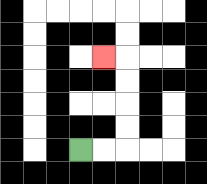{'start': '[3, 6]', 'end': '[4, 2]', 'path_directions': 'R,R,U,U,U,U,L', 'path_coordinates': '[[3, 6], [4, 6], [5, 6], [5, 5], [5, 4], [5, 3], [5, 2], [4, 2]]'}